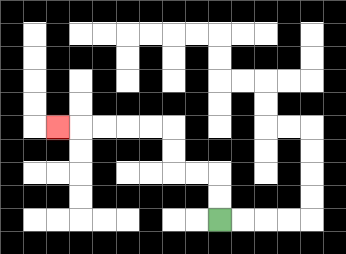{'start': '[9, 9]', 'end': '[2, 5]', 'path_directions': 'U,U,L,L,U,U,L,L,L,L,L', 'path_coordinates': '[[9, 9], [9, 8], [9, 7], [8, 7], [7, 7], [7, 6], [7, 5], [6, 5], [5, 5], [4, 5], [3, 5], [2, 5]]'}